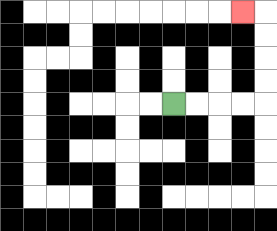{'start': '[7, 4]', 'end': '[10, 0]', 'path_directions': 'R,R,R,R,U,U,U,U,L', 'path_coordinates': '[[7, 4], [8, 4], [9, 4], [10, 4], [11, 4], [11, 3], [11, 2], [11, 1], [11, 0], [10, 0]]'}